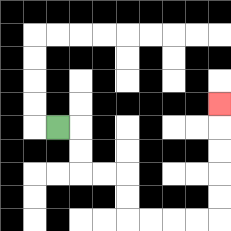{'start': '[2, 5]', 'end': '[9, 4]', 'path_directions': 'R,D,D,R,R,D,D,R,R,R,R,U,U,U,U,U', 'path_coordinates': '[[2, 5], [3, 5], [3, 6], [3, 7], [4, 7], [5, 7], [5, 8], [5, 9], [6, 9], [7, 9], [8, 9], [9, 9], [9, 8], [9, 7], [9, 6], [9, 5], [9, 4]]'}